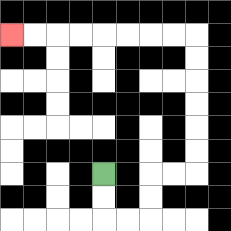{'start': '[4, 7]', 'end': '[0, 1]', 'path_directions': 'D,D,R,R,U,U,R,R,U,U,U,U,U,U,L,L,L,L,L,L,L,L', 'path_coordinates': '[[4, 7], [4, 8], [4, 9], [5, 9], [6, 9], [6, 8], [6, 7], [7, 7], [8, 7], [8, 6], [8, 5], [8, 4], [8, 3], [8, 2], [8, 1], [7, 1], [6, 1], [5, 1], [4, 1], [3, 1], [2, 1], [1, 1], [0, 1]]'}